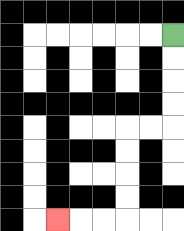{'start': '[7, 1]', 'end': '[2, 9]', 'path_directions': 'D,D,D,D,L,L,D,D,D,D,L,L,L', 'path_coordinates': '[[7, 1], [7, 2], [7, 3], [7, 4], [7, 5], [6, 5], [5, 5], [5, 6], [5, 7], [5, 8], [5, 9], [4, 9], [3, 9], [2, 9]]'}